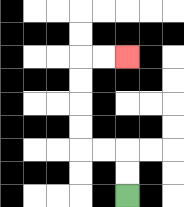{'start': '[5, 8]', 'end': '[5, 2]', 'path_directions': 'U,U,L,L,U,U,U,U,R,R', 'path_coordinates': '[[5, 8], [5, 7], [5, 6], [4, 6], [3, 6], [3, 5], [3, 4], [3, 3], [3, 2], [4, 2], [5, 2]]'}